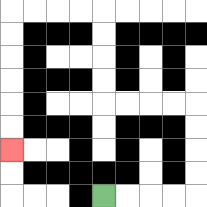{'start': '[4, 8]', 'end': '[0, 6]', 'path_directions': 'R,R,R,R,U,U,U,U,L,L,L,L,U,U,U,U,L,L,L,L,D,D,D,D,D,D', 'path_coordinates': '[[4, 8], [5, 8], [6, 8], [7, 8], [8, 8], [8, 7], [8, 6], [8, 5], [8, 4], [7, 4], [6, 4], [5, 4], [4, 4], [4, 3], [4, 2], [4, 1], [4, 0], [3, 0], [2, 0], [1, 0], [0, 0], [0, 1], [0, 2], [0, 3], [0, 4], [0, 5], [0, 6]]'}